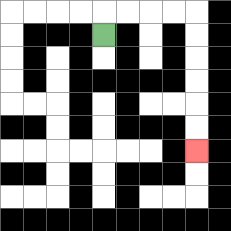{'start': '[4, 1]', 'end': '[8, 6]', 'path_directions': 'U,R,R,R,R,D,D,D,D,D,D', 'path_coordinates': '[[4, 1], [4, 0], [5, 0], [6, 0], [7, 0], [8, 0], [8, 1], [8, 2], [8, 3], [8, 4], [8, 5], [8, 6]]'}